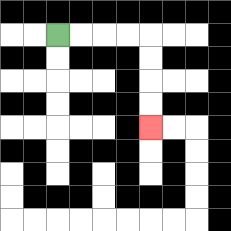{'start': '[2, 1]', 'end': '[6, 5]', 'path_directions': 'R,R,R,R,D,D,D,D', 'path_coordinates': '[[2, 1], [3, 1], [4, 1], [5, 1], [6, 1], [6, 2], [6, 3], [6, 4], [6, 5]]'}